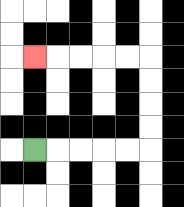{'start': '[1, 6]', 'end': '[1, 2]', 'path_directions': 'R,R,R,R,R,U,U,U,U,L,L,L,L,L', 'path_coordinates': '[[1, 6], [2, 6], [3, 6], [4, 6], [5, 6], [6, 6], [6, 5], [6, 4], [6, 3], [6, 2], [5, 2], [4, 2], [3, 2], [2, 2], [1, 2]]'}